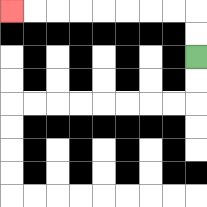{'start': '[8, 2]', 'end': '[0, 0]', 'path_directions': 'U,U,L,L,L,L,L,L,L,L', 'path_coordinates': '[[8, 2], [8, 1], [8, 0], [7, 0], [6, 0], [5, 0], [4, 0], [3, 0], [2, 0], [1, 0], [0, 0]]'}